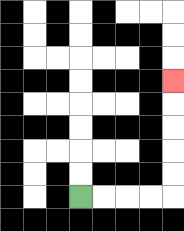{'start': '[3, 8]', 'end': '[7, 3]', 'path_directions': 'R,R,R,R,U,U,U,U,U', 'path_coordinates': '[[3, 8], [4, 8], [5, 8], [6, 8], [7, 8], [7, 7], [7, 6], [7, 5], [7, 4], [7, 3]]'}